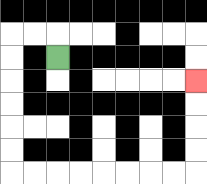{'start': '[2, 2]', 'end': '[8, 3]', 'path_directions': 'U,L,L,D,D,D,D,D,D,R,R,R,R,R,R,R,R,U,U,U,U', 'path_coordinates': '[[2, 2], [2, 1], [1, 1], [0, 1], [0, 2], [0, 3], [0, 4], [0, 5], [0, 6], [0, 7], [1, 7], [2, 7], [3, 7], [4, 7], [5, 7], [6, 7], [7, 7], [8, 7], [8, 6], [8, 5], [8, 4], [8, 3]]'}